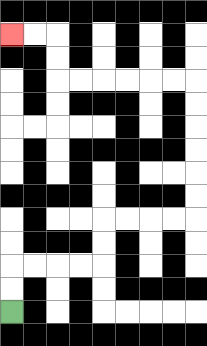{'start': '[0, 13]', 'end': '[0, 1]', 'path_directions': 'U,U,R,R,R,R,U,U,R,R,R,R,U,U,U,U,U,U,L,L,L,L,L,L,U,U,L,L', 'path_coordinates': '[[0, 13], [0, 12], [0, 11], [1, 11], [2, 11], [3, 11], [4, 11], [4, 10], [4, 9], [5, 9], [6, 9], [7, 9], [8, 9], [8, 8], [8, 7], [8, 6], [8, 5], [8, 4], [8, 3], [7, 3], [6, 3], [5, 3], [4, 3], [3, 3], [2, 3], [2, 2], [2, 1], [1, 1], [0, 1]]'}